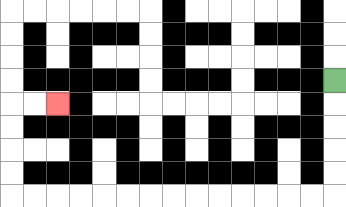{'start': '[14, 3]', 'end': '[2, 4]', 'path_directions': 'D,D,D,D,D,L,L,L,L,L,L,L,L,L,L,L,L,L,L,U,U,U,U,R,R', 'path_coordinates': '[[14, 3], [14, 4], [14, 5], [14, 6], [14, 7], [14, 8], [13, 8], [12, 8], [11, 8], [10, 8], [9, 8], [8, 8], [7, 8], [6, 8], [5, 8], [4, 8], [3, 8], [2, 8], [1, 8], [0, 8], [0, 7], [0, 6], [0, 5], [0, 4], [1, 4], [2, 4]]'}